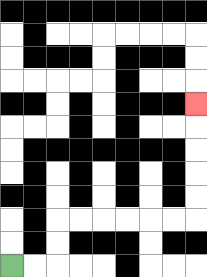{'start': '[0, 11]', 'end': '[8, 4]', 'path_directions': 'R,R,U,U,R,R,R,R,R,R,U,U,U,U,U', 'path_coordinates': '[[0, 11], [1, 11], [2, 11], [2, 10], [2, 9], [3, 9], [4, 9], [5, 9], [6, 9], [7, 9], [8, 9], [8, 8], [8, 7], [8, 6], [8, 5], [8, 4]]'}